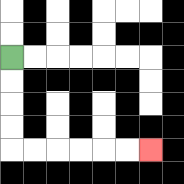{'start': '[0, 2]', 'end': '[6, 6]', 'path_directions': 'D,D,D,D,R,R,R,R,R,R', 'path_coordinates': '[[0, 2], [0, 3], [0, 4], [0, 5], [0, 6], [1, 6], [2, 6], [3, 6], [4, 6], [5, 6], [6, 6]]'}